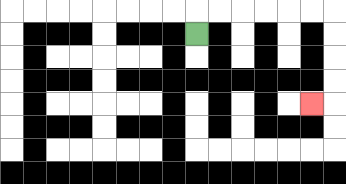{'start': '[8, 1]', 'end': '[13, 4]', 'path_directions': 'U,R,R,R,R,R,R,D,D,D,D,L', 'path_coordinates': '[[8, 1], [8, 0], [9, 0], [10, 0], [11, 0], [12, 0], [13, 0], [14, 0], [14, 1], [14, 2], [14, 3], [14, 4], [13, 4]]'}